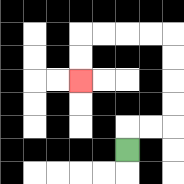{'start': '[5, 6]', 'end': '[3, 3]', 'path_directions': 'U,R,R,U,U,U,U,L,L,L,L,D,D', 'path_coordinates': '[[5, 6], [5, 5], [6, 5], [7, 5], [7, 4], [7, 3], [7, 2], [7, 1], [6, 1], [5, 1], [4, 1], [3, 1], [3, 2], [3, 3]]'}